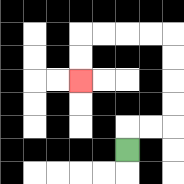{'start': '[5, 6]', 'end': '[3, 3]', 'path_directions': 'U,R,R,U,U,U,U,L,L,L,L,D,D', 'path_coordinates': '[[5, 6], [5, 5], [6, 5], [7, 5], [7, 4], [7, 3], [7, 2], [7, 1], [6, 1], [5, 1], [4, 1], [3, 1], [3, 2], [3, 3]]'}